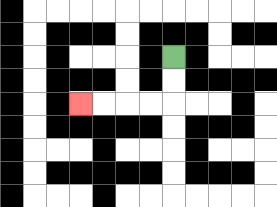{'start': '[7, 2]', 'end': '[3, 4]', 'path_directions': 'D,D,L,L,L,L', 'path_coordinates': '[[7, 2], [7, 3], [7, 4], [6, 4], [5, 4], [4, 4], [3, 4]]'}